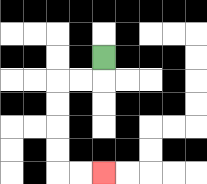{'start': '[4, 2]', 'end': '[4, 7]', 'path_directions': 'D,L,L,D,D,D,D,R,R', 'path_coordinates': '[[4, 2], [4, 3], [3, 3], [2, 3], [2, 4], [2, 5], [2, 6], [2, 7], [3, 7], [4, 7]]'}